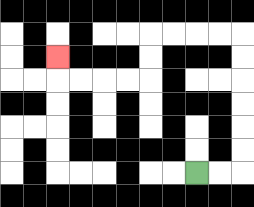{'start': '[8, 7]', 'end': '[2, 2]', 'path_directions': 'R,R,U,U,U,U,U,U,L,L,L,L,D,D,L,L,L,L,U', 'path_coordinates': '[[8, 7], [9, 7], [10, 7], [10, 6], [10, 5], [10, 4], [10, 3], [10, 2], [10, 1], [9, 1], [8, 1], [7, 1], [6, 1], [6, 2], [6, 3], [5, 3], [4, 3], [3, 3], [2, 3], [2, 2]]'}